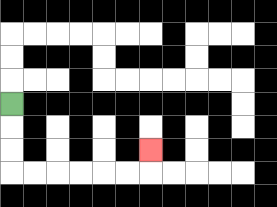{'start': '[0, 4]', 'end': '[6, 6]', 'path_directions': 'D,D,D,R,R,R,R,R,R,U', 'path_coordinates': '[[0, 4], [0, 5], [0, 6], [0, 7], [1, 7], [2, 7], [3, 7], [4, 7], [5, 7], [6, 7], [6, 6]]'}